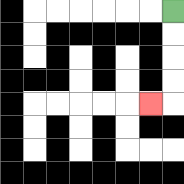{'start': '[7, 0]', 'end': '[6, 4]', 'path_directions': 'D,D,D,D,L', 'path_coordinates': '[[7, 0], [7, 1], [7, 2], [7, 3], [7, 4], [6, 4]]'}